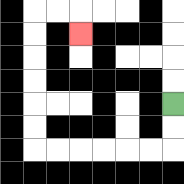{'start': '[7, 4]', 'end': '[3, 1]', 'path_directions': 'D,D,L,L,L,L,L,L,U,U,U,U,U,U,R,R,D', 'path_coordinates': '[[7, 4], [7, 5], [7, 6], [6, 6], [5, 6], [4, 6], [3, 6], [2, 6], [1, 6], [1, 5], [1, 4], [1, 3], [1, 2], [1, 1], [1, 0], [2, 0], [3, 0], [3, 1]]'}